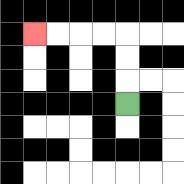{'start': '[5, 4]', 'end': '[1, 1]', 'path_directions': 'U,U,U,L,L,L,L', 'path_coordinates': '[[5, 4], [5, 3], [5, 2], [5, 1], [4, 1], [3, 1], [2, 1], [1, 1]]'}